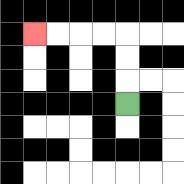{'start': '[5, 4]', 'end': '[1, 1]', 'path_directions': 'U,U,U,L,L,L,L', 'path_coordinates': '[[5, 4], [5, 3], [5, 2], [5, 1], [4, 1], [3, 1], [2, 1], [1, 1]]'}